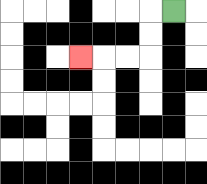{'start': '[7, 0]', 'end': '[3, 2]', 'path_directions': 'L,D,D,L,L,L', 'path_coordinates': '[[7, 0], [6, 0], [6, 1], [6, 2], [5, 2], [4, 2], [3, 2]]'}